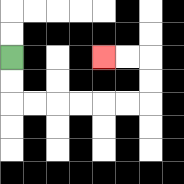{'start': '[0, 2]', 'end': '[4, 2]', 'path_directions': 'D,D,R,R,R,R,R,R,U,U,L,L', 'path_coordinates': '[[0, 2], [0, 3], [0, 4], [1, 4], [2, 4], [3, 4], [4, 4], [5, 4], [6, 4], [6, 3], [6, 2], [5, 2], [4, 2]]'}